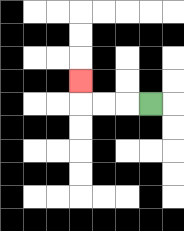{'start': '[6, 4]', 'end': '[3, 3]', 'path_directions': 'L,L,L,U', 'path_coordinates': '[[6, 4], [5, 4], [4, 4], [3, 4], [3, 3]]'}